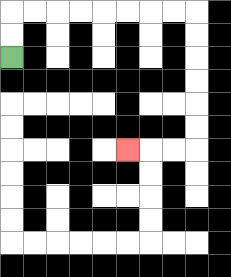{'start': '[0, 2]', 'end': '[5, 6]', 'path_directions': 'U,U,R,R,R,R,R,R,R,R,D,D,D,D,D,D,L,L,L', 'path_coordinates': '[[0, 2], [0, 1], [0, 0], [1, 0], [2, 0], [3, 0], [4, 0], [5, 0], [6, 0], [7, 0], [8, 0], [8, 1], [8, 2], [8, 3], [8, 4], [8, 5], [8, 6], [7, 6], [6, 6], [5, 6]]'}